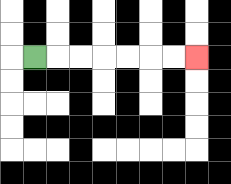{'start': '[1, 2]', 'end': '[8, 2]', 'path_directions': 'R,R,R,R,R,R,R', 'path_coordinates': '[[1, 2], [2, 2], [3, 2], [4, 2], [5, 2], [6, 2], [7, 2], [8, 2]]'}